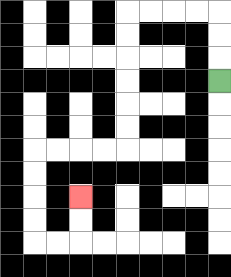{'start': '[9, 3]', 'end': '[3, 8]', 'path_directions': 'U,U,U,L,L,L,L,D,D,D,D,D,D,L,L,L,L,D,D,D,D,R,R,U,U', 'path_coordinates': '[[9, 3], [9, 2], [9, 1], [9, 0], [8, 0], [7, 0], [6, 0], [5, 0], [5, 1], [5, 2], [5, 3], [5, 4], [5, 5], [5, 6], [4, 6], [3, 6], [2, 6], [1, 6], [1, 7], [1, 8], [1, 9], [1, 10], [2, 10], [3, 10], [3, 9], [3, 8]]'}